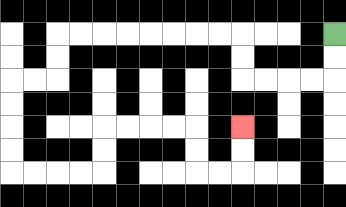{'start': '[14, 1]', 'end': '[10, 5]', 'path_directions': 'D,D,L,L,L,L,U,U,L,L,L,L,L,L,L,L,D,D,L,L,D,D,D,D,R,R,R,R,U,U,R,R,R,R,D,D,R,R,U,U', 'path_coordinates': '[[14, 1], [14, 2], [14, 3], [13, 3], [12, 3], [11, 3], [10, 3], [10, 2], [10, 1], [9, 1], [8, 1], [7, 1], [6, 1], [5, 1], [4, 1], [3, 1], [2, 1], [2, 2], [2, 3], [1, 3], [0, 3], [0, 4], [0, 5], [0, 6], [0, 7], [1, 7], [2, 7], [3, 7], [4, 7], [4, 6], [4, 5], [5, 5], [6, 5], [7, 5], [8, 5], [8, 6], [8, 7], [9, 7], [10, 7], [10, 6], [10, 5]]'}